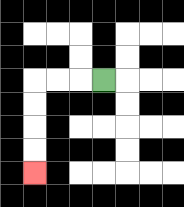{'start': '[4, 3]', 'end': '[1, 7]', 'path_directions': 'L,L,L,D,D,D,D', 'path_coordinates': '[[4, 3], [3, 3], [2, 3], [1, 3], [1, 4], [1, 5], [1, 6], [1, 7]]'}